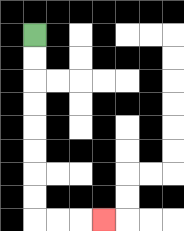{'start': '[1, 1]', 'end': '[4, 9]', 'path_directions': 'D,D,D,D,D,D,D,D,R,R,R', 'path_coordinates': '[[1, 1], [1, 2], [1, 3], [1, 4], [1, 5], [1, 6], [1, 7], [1, 8], [1, 9], [2, 9], [3, 9], [4, 9]]'}